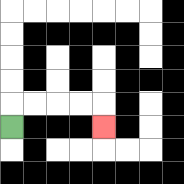{'start': '[0, 5]', 'end': '[4, 5]', 'path_directions': 'U,R,R,R,R,D', 'path_coordinates': '[[0, 5], [0, 4], [1, 4], [2, 4], [3, 4], [4, 4], [4, 5]]'}